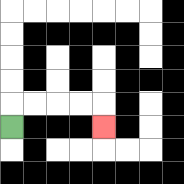{'start': '[0, 5]', 'end': '[4, 5]', 'path_directions': 'U,R,R,R,R,D', 'path_coordinates': '[[0, 5], [0, 4], [1, 4], [2, 4], [3, 4], [4, 4], [4, 5]]'}